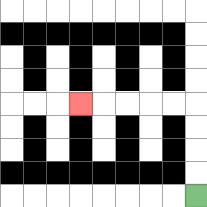{'start': '[8, 8]', 'end': '[3, 4]', 'path_directions': 'U,U,U,U,L,L,L,L,L', 'path_coordinates': '[[8, 8], [8, 7], [8, 6], [8, 5], [8, 4], [7, 4], [6, 4], [5, 4], [4, 4], [3, 4]]'}